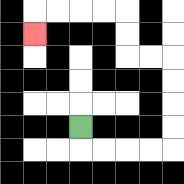{'start': '[3, 5]', 'end': '[1, 1]', 'path_directions': 'D,R,R,R,R,U,U,U,U,L,L,U,U,L,L,L,L,D', 'path_coordinates': '[[3, 5], [3, 6], [4, 6], [5, 6], [6, 6], [7, 6], [7, 5], [7, 4], [7, 3], [7, 2], [6, 2], [5, 2], [5, 1], [5, 0], [4, 0], [3, 0], [2, 0], [1, 0], [1, 1]]'}